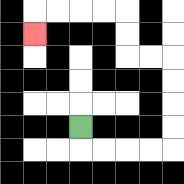{'start': '[3, 5]', 'end': '[1, 1]', 'path_directions': 'D,R,R,R,R,U,U,U,U,L,L,U,U,L,L,L,L,D', 'path_coordinates': '[[3, 5], [3, 6], [4, 6], [5, 6], [6, 6], [7, 6], [7, 5], [7, 4], [7, 3], [7, 2], [6, 2], [5, 2], [5, 1], [5, 0], [4, 0], [3, 0], [2, 0], [1, 0], [1, 1]]'}